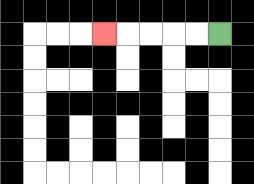{'start': '[9, 1]', 'end': '[4, 1]', 'path_directions': 'L,L,L,L,L', 'path_coordinates': '[[9, 1], [8, 1], [7, 1], [6, 1], [5, 1], [4, 1]]'}